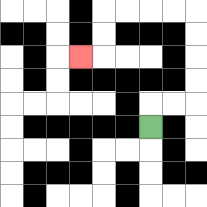{'start': '[6, 5]', 'end': '[3, 2]', 'path_directions': 'U,R,R,U,U,U,U,L,L,L,L,D,D,L', 'path_coordinates': '[[6, 5], [6, 4], [7, 4], [8, 4], [8, 3], [8, 2], [8, 1], [8, 0], [7, 0], [6, 0], [5, 0], [4, 0], [4, 1], [4, 2], [3, 2]]'}